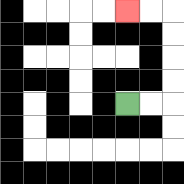{'start': '[5, 4]', 'end': '[5, 0]', 'path_directions': 'R,R,U,U,U,U,L,L', 'path_coordinates': '[[5, 4], [6, 4], [7, 4], [7, 3], [7, 2], [7, 1], [7, 0], [6, 0], [5, 0]]'}